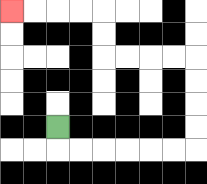{'start': '[2, 5]', 'end': '[0, 0]', 'path_directions': 'D,R,R,R,R,R,R,U,U,U,U,L,L,L,L,U,U,L,L,L,L', 'path_coordinates': '[[2, 5], [2, 6], [3, 6], [4, 6], [5, 6], [6, 6], [7, 6], [8, 6], [8, 5], [8, 4], [8, 3], [8, 2], [7, 2], [6, 2], [5, 2], [4, 2], [4, 1], [4, 0], [3, 0], [2, 0], [1, 0], [0, 0]]'}